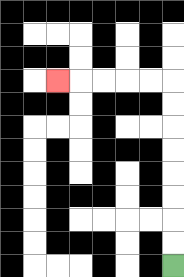{'start': '[7, 11]', 'end': '[2, 3]', 'path_directions': 'U,U,U,U,U,U,U,U,L,L,L,L,L', 'path_coordinates': '[[7, 11], [7, 10], [7, 9], [7, 8], [7, 7], [7, 6], [7, 5], [7, 4], [7, 3], [6, 3], [5, 3], [4, 3], [3, 3], [2, 3]]'}